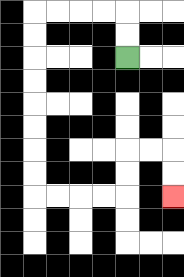{'start': '[5, 2]', 'end': '[7, 8]', 'path_directions': 'U,U,L,L,L,L,D,D,D,D,D,D,D,D,R,R,R,R,U,U,R,R,D,D', 'path_coordinates': '[[5, 2], [5, 1], [5, 0], [4, 0], [3, 0], [2, 0], [1, 0], [1, 1], [1, 2], [1, 3], [1, 4], [1, 5], [1, 6], [1, 7], [1, 8], [2, 8], [3, 8], [4, 8], [5, 8], [5, 7], [5, 6], [6, 6], [7, 6], [7, 7], [7, 8]]'}